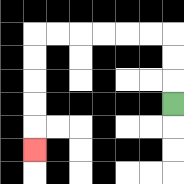{'start': '[7, 4]', 'end': '[1, 6]', 'path_directions': 'U,U,U,L,L,L,L,L,L,D,D,D,D,D', 'path_coordinates': '[[7, 4], [7, 3], [7, 2], [7, 1], [6, 1], [5, 1], [4, 1], [3, 1], [2, 1], [1, 1], [1, 2], [1, 3], [1, 4], [1, 5], [1, 6]]'}